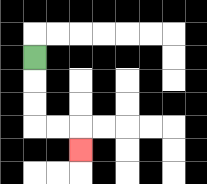{'start': '[1, 2]', 'end': '[3, 6]', 'path_directions': 'D,D,D,R,R,D', 'path_coordinates': '[[1, 2], [1, 3], [1, 4], [1, 5], [2, 5], [3, 5], [3, 6]]'}